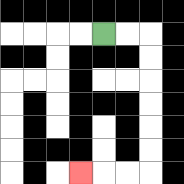{'start': '[4, 1]', 'end': '[3, 7]', 'path_directions': 'R,R,D,D,D,D,D,D,L,L,L', 'path_coordinates': '[[4, 1], [5, 1], [6, 1], [6, 2], [6, 3], [6, 4], [6, 5], [6, 6], [6, 7], [5, 7], [4, 7], [3, 7]]'}